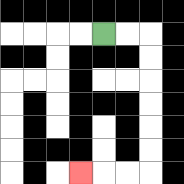{'start': '[4, 1]', 'end': '[3, 7]', 'path_directions': 'R,R,D,D,D,D,D,D,L,L,L', 'path_coordinates': '[[4, 1], [5, 1], [6, 1], [6, 2], [6, 3], [6, 4], [6, 5], [6, 6], [6, 7], [5, 7], [4, 7], [3, 7]]'}